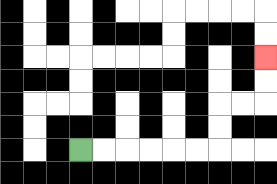{'start': '[3, 6]', 'end': '[11, 2]', 'path_directions': 'R,R,R,R,R,R,U,U,R,R,U,U', 'path_coordinates': '[[3, 6], [4, 6], [5, 6], [6, 6], [7, 6], [8, 6], [9, 6], [9, 5], [9, 4], [10, 4], [11, 4], [11, 3], [11, 2]]'}